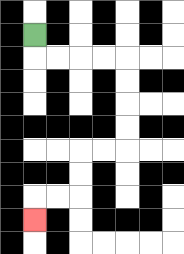{'start': '[1, 1]', 'end': '[1, 9]', 'path_directions': 'D,R,R,R,R,D,D,D,D,L,L,D,D,L,L,D', 'path_coordinates': '[[1, 1], [1, 2], [2, 2], [3, 2], [4, 2], [5, 2], [5, 3], [5, 4], [5, 5], [5, 6], [4, 6], [3, 6], [3, 7], [3, 8], [2, 8], [1, 8], [1, 9]]'}